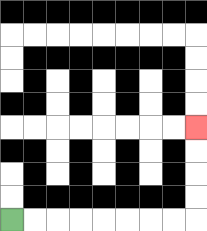{'start': '[0, 9]', 'end': '[8, 5]', 'path_directions': 'R,R,R,R,R,R,R,R,U,U,U,U', 'path_coordinates': '[[0, 9], [1, 9], [2, 9], [3, 9], [4, 9], [5, 9], [6, 9], [7, 9], [8, 9], [8, 8], [8, 7], [8, 6], [8, 5]]'}